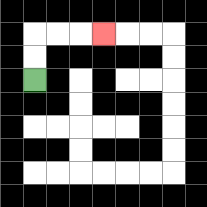{'start': '[1, 3]', 'end': '[4, 1]', 'path_directions': 'U,U,R,R,R', 'path_coordinates': '[[1, 3], [1, 2], [1, 1], [2, 1], [3, 1], [4, 1]]'}